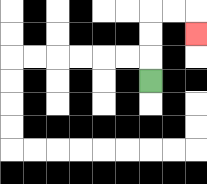{'start': '[6, 3]', 'end': '[8, 1]', 'path_directions': 'U,U,U,R,R,D', 'path_coordinates': '[[6, 3], [6, 2], [6, 1], [6, 0], [7, 0], [8, 0], [8, 1]]'}